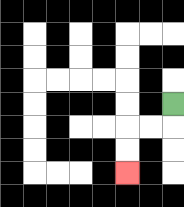{'start': '[7, 4]', 'end': '[5, 7]', 'path_directions': 'D,L,L,D,D', 'path_coordinates': '[[7, 4], [7, 5], [6, 5], [5, 5], [5, 6], [5, 7]]'}